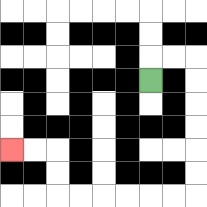{'start': '[6, 3]', 'end': '[0, 6]', 'path_directions': 'U,R,R,D,D,D,D,D,D,L,L,L,L,L,L,U,U,L,L', 'path_coordinates': '[[6, 3], [6, 2], [7, 2], [8, 2], [8, 3], [8, 4], [8, 5], [8, 6], [8, 7], [8, 8], [7, 8], [6, 8], [5, 8], [4, 8], [3, 8], [2, 8], [2, 7], [2, 6], [1, 6], [0, 6]]'}